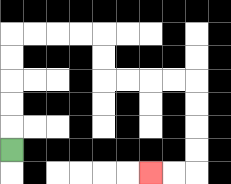{'start': '[0, 6]', 'end': '[6, 7]', 'path_directions': 'U,U,U,U,U,R,R,R,R,D,D,R,R,R,R,D,D,D,D,L,L', 'path_coordinates': '[[0, 6], [0, 5], [0, 4], [0, 3], [0, 2], [0, 1], [1, 1], [2, 1], [3, 1], [4, 1], [4, 2], [4, 3], [5, 3], [6, 3], [7, 3], [8, 3], [8, 4], [8, 5], [8, 6], [8, 7], [7, 7], [6, 7]]'}